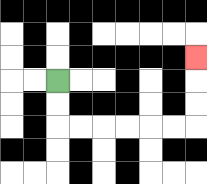{'start': '[2, 3]', 'end': '[8, 2]', 'path_directions': 'D,D,R,R,R,R,R,R,U,U,U', 'path_coordinates': '[[2, 3], [2, 4], [2, 5], [3, 5], [4, 5], [5, 5], [6, 5], [7, 5], [8, 5], [8, 4], [8, 3], [8, 2]]'}